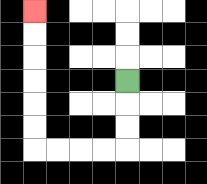{'start': '[5, 3]', 'end': '[1, 0]', 'path_directions': 'D,D,D,L,L,L,L,U,U,U,U,U,U', 'path_coordinates': '[[5, 3], [5, 4], [5, 5], [5, 6], [4, 6], [3, 6], [2, 6], [1, 6], [1, 5], [1, 4], [1, 3], [1, 2], [1, 1], [1, 0]]'}